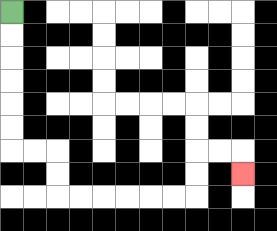{'start': '[0, 0]', 'end': '[10, 7]', 'path_directions': 'D,D,D,D,D,D,R,R,D,D,R,R,R,R,R,R,U,U,R,R,D', 'path_coordinates': '[[0, 0], [0, 1], [0, 2], [0, 3], [0, 4], [0, 5], [0, 6], [1, 6], [2, 6], [2, 7], [2, 8], [3, 8], [4, 8], [5, 8], [6, 8], [7, 8], [8, 8], [8, 7], [8, 6], [9, 6], [10, 6], [10, 7]]'}